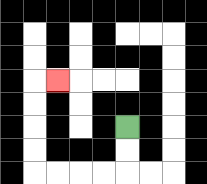{'start': '[5, 5]', 'end': '[2, 3]', 'path_directions': 'D,D,L,L,L,L,U,U,U,U,R', 'path_coordinates': '[[5, 5], [5, 6], [5, 7], [4, 7], [3, 7], [2, 7], [1, 7], [1, 6], [1, 5], [1, 4], [1, 3], [2, 3]]'}